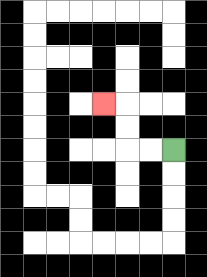{'start': '[7, 6]', 'end': '[4, 4]', 'path_directions': 'L,L,U,U,L', 'path_coordinates': '[[7, 6], [6, 6], [5, 6], [5, 5], [5, 4], [4, 4]]'}